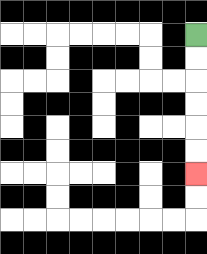{'start': '[8, 1]', 'end': '[8, 7]', 'path_directions': 'D,D,D,D,D,D', 'path_coordinates': '[[8, 1], [8, 2], [8, 3], [8, 4], [8, 5], [8, 6], [8, 7]]'}